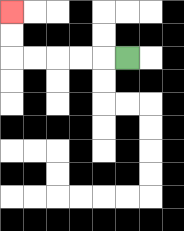{'start': '[5, 2]', 'end': '[0, 0]', 'path_directions': 'L,L,L,L,L,U,U', 'path_coordinates': '[[5, 2], [4, 2], [3, 2], [2, 2], [1, 2], [0, 2], [0, 1], [0, 0]]'}